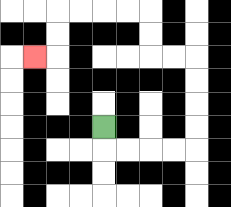{'start': '[4, 5]', 'end': '[1, 2]', 'path_directions': 'D,R,R,R,R,U,U,U,U,L,L,U,U,L,L,L,L,D,D,L', 'path_coordinates': '[[4, 5], [4, 6], [5, 6], [6, 6], [7, 6], [8, 6], [8, 5], [8, 4], [8, 3], [8, 2], [7, 2], [6, 2], [6, 1], [6, 0], [5, 0], [4, 0], [3, 0], [2, 0], [2, 1], [2, 2], [1, 2]]'}